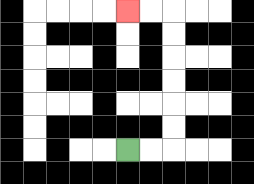{'start': '[5, 6]', 'end': '[5, 0]', 'path_directions': 'R,R,U,U,U,U,U,U,L,L', 'path_coordinates': '[[5, 6], [6, 6], [7, 6], [7, 5], [7, 4], [7, 3], [7, 2], [7, 1], [7, 0], [6, 0], [5, 0]]'}